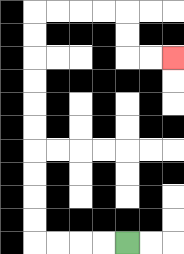{'start': '[5, 10]', 'end': '[7, 2]', 'path_directions': 'L,L,L,L,U,U,U,U,U,U,U,U,U,U,R,R,R,R,D,D,R,R', 'path_coordinates': '[[5, 10], [4, 10], [3, 10], [2, 10], [1, 10], [1, 9], [1, 8], [1, 7], [1, 6], [1, 5], [1, 4], [1, 3], [1, 2], [1, 1], [1, 0], [2, 0], [3, 0], [4, 0], [5, 0], [5, 1], [5, 2], [6, 2], [7, 2]]'}